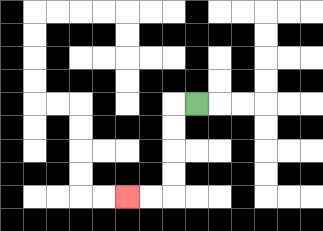{'start': '[8, 4]', 'end': '[5, 8]', 'path_directions': 'L,D,D,D,D,L,L', 'path_coordinates': '[[8, 4], [7, 4], [7, 5], [7, 6], [7, 7], [7, 8], [6, 8], [5, 8]]'}